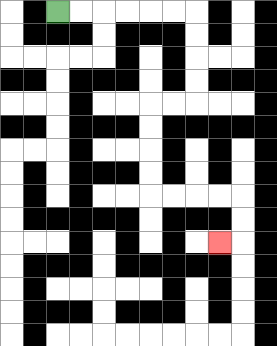{'start': '[2, 0]', 'end': '[9, 10]', 'path_directions': 'R,R,R,R,R,R,D,D,D,D,L,L,D,D,D,D,R,R,R,R,D,D,L', 'path_coordinates': '[[2, 0], [3, 0], [4, 0], [5, 0], [6, 0], [7, 0], [8, 0], [8, 1], [8, 2], [8, 3], [8, 4], [7, 4], [6, 4], [6, 5], [6, 6], [6, 7], [6, 8], [7, 8], [8, 8], [9, 8], [10, 8], [10, 9], [10, 10], [9, 10]]'}